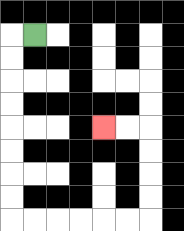{'start': '[1, 1]', 'end': '[4, 5]', 'path_directions': 'L,D,D,D,D,D,D,D,D,R,R,R,R,R,R,U,U,U,U,L,L', 'path_coordinates': '[[1, 1], [0, 1], [0, 2], [0, 3], [0, 4], [0, 5], [0, 6], [0, 7], [0, 8], [0, 9], [1, 9], [2, 9], [3, 9], [4, 9], [5, 9], [6, 9], [6, 8], [6, 7], [6, 6], [6, 5], [5, 5], [4, 5]]'}